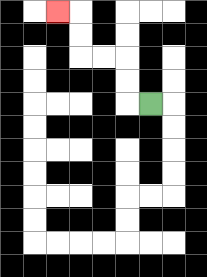{'start': '[6, 4]', 'end': '[2, 0]', 'path_directions': 'L,U,U,L,L,U,U,L', 'path_coordinates': '[[6, 4], [5, 4], [5, 3], [5, 2], [4, 2], [3, 2], [3, 1], [3, 0], [2, 0]]'}